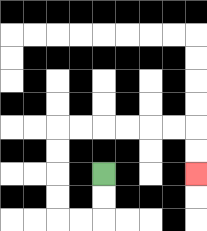{'start': '[4, 7]', 'end': '[8, 7]', 'path_directions': 'D,D,L,L,U,U,U,U,R,R,R,R,R,R,D,D', 'path_coordinates': '[[4, 7], [4, 8], [4, 9], [3, 9], [2, 9], [2, 8], [2, 7], [2, 6], [2, 5], [3, 5], [4, 5], [5, 5], [6, 5], [7, 5], [8, 5], [8, 6], [8, 7]]'}